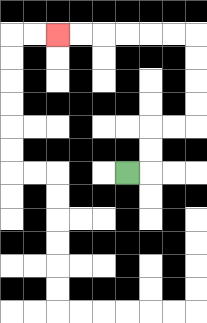{'start': '[5, 7]', 'end': '[2, 1]', 'path_directions': 'R,U,U,R,R,U,U,U,U,L,L,L,L,L,L', 'path_coordinates': '[[5, 7], [6, 7], [6, 6], [6, 5], [7, 5], [8, 5], [8, 4], [8, 3], [8, 2], [8, 1], [7, 1], [6, 1], [5, 1], [4, 1], [3, 1], [2, 1]]'}